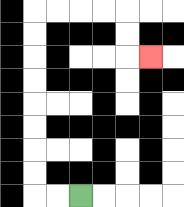{'start': '[3, 8]', 'end': '[6, 2]', 'path_directions': 'L,L,U,U,U,U,U,U,U,U,R,R,R,R,D,D,R', 'path_coordinates': '[[3, 8], [2, 8], [1, 8], [1, 7], [1, 6], [1, 5], [1, 4], [1, 3], [1, 2], [1, 1], [1, 0], [2, 0], [3, 0], [4, 0], [5, 0], [5, 1], [5, 2], [6, 2]]'}